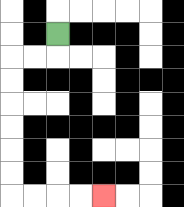{'start': '[2, 1]', 'end': '[4, 8]', 'path_directions': 'D,L,L,D,D,D,D,D,D,R,R,R,R', 'path_coordinates': '[[2, 1], [2, 2], [1, 2], [0, 2], [0, 3], [0, 4], [0, 5], [0, 6], [0, 7], [0, 8], [1, 8], [2, 8], [3, 8], [4, 8]]'}